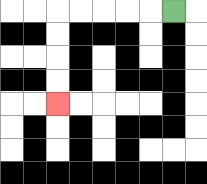{'start': '[7, 0]', 'end': '[2, 4]', 'path_directions': 'L,L,L,L,L,D,D,D,D', 'path_coordinates': '[[7, 0], [6, 0], [5, 0], [4, 0], [3, 0], [2, 0], [2, 1], [2, 2], [2, 3], [2, 4]]'}